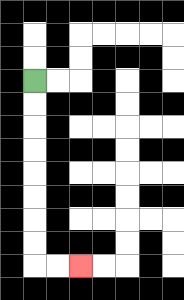{'start': '[1, 3]', 'end': '[3, 11]', 'path_directions': 'D,D,D,D,D,D,D,D,R,R', 'path_coordinates': '[[1, 3], [1, 4], [1, 5], [1, 6], [1, 7], [1, 8], [1, 9], [1, 10], [1, 11], [2, 11], [3, 11]]'}